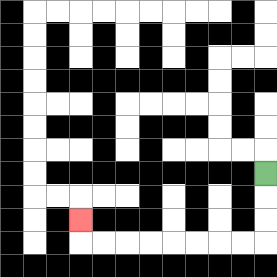{'start': '[11, 7]', 'end': '[3, 9]', 'path_directions': 'D,D,D,L,L,L,L,L,L,L,L,U', 'path_coordinates': '[[11, 7], [11, 8], [11, 9], [11, 10], [10, 10], [9, 10], [8, 10], [7, 10], [6, 10], [5, 10], [4, 10], [3, 10], [3, 9]]'}